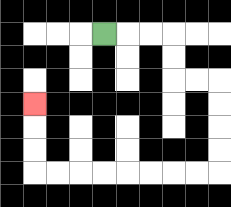{'start': '[4, 1]', 'end': '[1, 4]', 'path_directions': 'R,R,R,D,D,R,R,D,D,D,D,L,L,L,L,L,L,L,L,U,U,U', 'path_coordinates': '[[4, 1], [5, 1], [6, 1], [7, 1], [7, 2], [7, 3], [8, 3], [9, 3], [9, 4], [9, 5], [9, 6], [9, 7], [8, 7], [7, 7], [6, 7], [5, 7], [4, 7], [3, 7], [2, 7], [1, 7], [1, 6], [1, 5], [1, 4]]'}